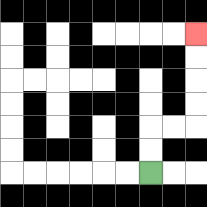{'start': '[6, 7]', 'end': '[8, 1]', 'path_directions': 'U,U,R,R,U,U,U,U', 'path_coordinates': '[[6, 7], [6, 6], [6, 5], [7, 5], [8, 5], [8, 4], [8, 3], [8, 2], [8, 1]]'}